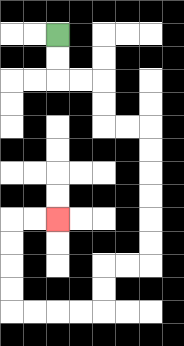{'start': '[2, 1]', 'end': '[2, 9]', 'path_directions': 'D,D,R,R,D,D,R,R,D,D,D,D,D,D,L,L,D,D,L,L,L,L,U,U,U,U,R,R', 'path_coordinates': '[[2, 1], [2, 2], [2, 3], [3, 3], [4, 3], [4, 4], [4, 5], [5, 5], [6, 5], [6, 6], [6, 7], [6, 8], [6, 9], [6, 10], [6, 11], [5, 11], [4, 11], [4, 12], [4, 13], [3, 13], [2, 13], [1, 13], [0, 13], [0, 12], [0, 11], [0, 10], [0, 9], [1, 9], [2, 9]]'}